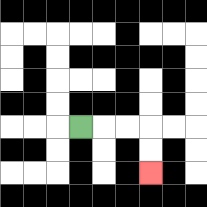{'start': '[3, 5]', 'end': '[6, 7]', 'path_directions': 'R,R,R,D,D', 'path_coordinates': '[[3, 5], [4, 5], [5, 5], [6, 5], [6, 6], [6, 7]]'}